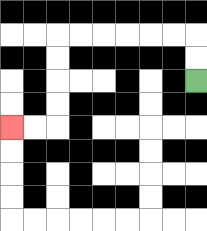{'start': '[8, 3]', 'end': '[0, 5]', 'path_directions': 'U,U,L,L,L,L,L,L,D,D,D,D,L,L', 'path_coordinates': '[[8, 3], [8, 2], [8, 1], [7, 1], [6, 1], [5, 1], [4, 1], [3, 1], [2, 1], [2, 2], [2, 3], [2, 4], [2, 5], [1, 5], [0, 5]]'}